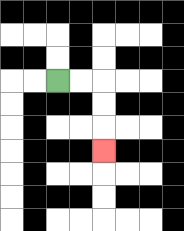{'start': '[2, 3]', 'end': '[4, 6]', 'path_directions': 'R,R,D,D,D', 'path_coordinates': '[[2, 3], [3, 3], [4, 3], [4, 4], [4, 5], [4, 6]]'}